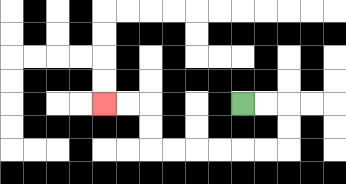{'start': '[10, 4]', 'end': '[4, 4]', 'path_directions': 'R,R,D,D,L,L,L,L,L,L,U,U,L,L', 'path_coordinates': '[[10, 4], [11, 4], [12, 4], [12, 5], [12, 6], [11, 6], [10, 6], [9, 6], [8, 6], [7, 6], [6, 6], [6, 5], [6, 4], [5, 4], [4, 4]]'}